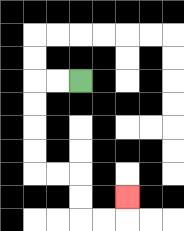{'start': '[3, 3]', 'end': '[5, 8]', 'path_directions': 'L,L,D,D,D,D,R,R,D,D,R,R,U', 'path_coordinates': '[[3, 3], [2, 3], [1, 3], [1, 4], [1, 5], [1, 6], [1, 7], [2, 7], [3, 7], [3, 8], [3, 9], [4, 9], [5, 9], [5, 8]]'}